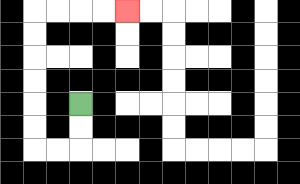{'start': '[3, 4]', 'end': '[5, 0]', 'path_directions': 'D,D,L,L,U,U,U,U,U,U,R,R,R,R', 'path_coordinates': '[[3, 4], [3, 5], [3, 6], [2, 6], [1, 6], [1, 5], [1, 4], [1, 3], [1, 2], [1, 1], [1, 0], [2, 0], [3, 0], [4, 0], [5, 0]]'}